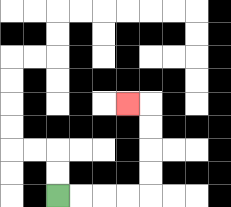{'start': '[2, 8]', 'end': '[5, 4]', 'path_directions': 'R,R,R,R,U,U,U,U,L', 'path_coordinates': '[[2, 8], [3, 8], [4, 8], [5, 8], [6, 8], [6, 7], [6, 6], [6, 5], [6, 4], [5, 4]]'}